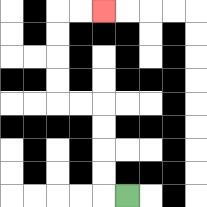{'start': '[5, 8]', 'end': '[4, 0]', 'path_directions': 'L,U,U,U,U,L,L,U,U,U,U,R,R', 'path_coordinates': '[[5, 8], [4, 8], [4, 7], [4, 6], [4, 5], [4, 4], [3, 4], [2, 4], [2, 3], [2, 2], [2, 1], [2, 0], [3, 0], [4, 0]]'}